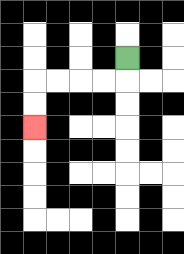{'start': '[5, 2]', 'end': '[1, 5]', 'path_directions': 'D,L,L,L,L,D,D', 'path_coordinates': '[[5, 2], [5, 3], [4, 3], [3, 3], [2, 3], [1, 3], [1, 4], [1, 5]]'}